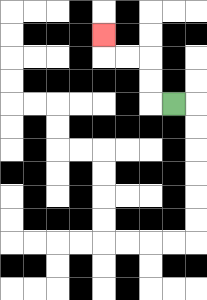{'start': '[7, 4]', 'end': '[4, 1]', 'path_directions': 'L,U,U,L,L,U', 'path_coordinates': '[[7, 4], [6, 4], [6, 3], [6, 2], [5, 2], [4, 2], [4, 1]]'}